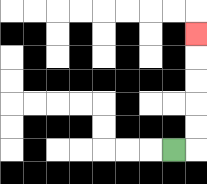{'start': '[7, 6]', 'end': '[8, 1]', 'path_directions': 'R,U,U,U,U,U', 'path_coordinates': '[[7, 6], [8, 6], [8, 5], [8, 4], [8, 3], [8, 2], [8, 1]]'}